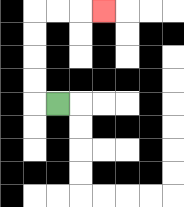{'start': '[2, 4]', 'end': '[4, 0]', 'path_directions': 'L,U,U,U,U,R,R,R', 'path_coordinates': '[[2, 4], [1, 4], [1, 3], [1, 2], [1, 1], [1, 0], [2, 0], [3, 0], [4, 0]]'}